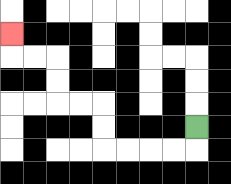{'start': '[8, 5]', 'end': '[0, 1]', 'path_directions': 'D,L,L,L,L,U,U,L,L,U,U,L,L,U', 'path_coordinates': '[[8, 5], [8, 6], [7, 6], [6, 6], [5, 6], [4, 6], [4, 5], [4, 4], [3, 4], [2, 4], [2, 3], [2, 2], [1, 2], [0, 2], [0, 1]]'}